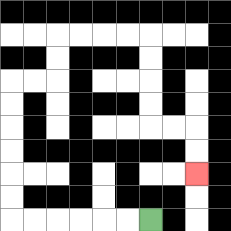{'start': '[6, 9]', 'end': '[8, 7]', 'path_directions': 'L,L,L,L,L,L,U,U,U,U,U,U,R,R,U,U,R,R,R,R,D,D,D,D,R,R,D,D', 'path_coordinates': '[[6, 9], [5, 9], [4, 9], [3, 9], [2, 9], [1, 9], [0, 9], [0, 8], [0, 7], [0, 6], [0, 5], [0, 4], [0, 3], [1, 3], [2, 3], [2, 2], [2, 1], [3, 1], [4, 1], [5, 1], [6, 1], [6, 2], [6, 3], [6, 4], [6, 5], [7, 5], [8, 5], [8, 6], [8, 7]]'}